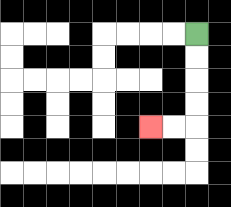{'start': '[8, 1]', 'end': '[6, 5]', 'path_directions': 'D,D,D,D,L,L', 'path_coordinates': '[[8, 1], [8, 2], [8, 3], [8, 4], [8, 5], [7, 5], [6, 5]]'}